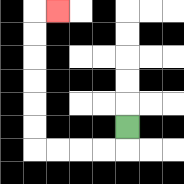{'start': '[5, 5]', 'end': '[2, 0]', 'path_directions': 'D,L,L,L,L,U,U,U,U,U,U,R', 'path_coordinates': '[[5, 5], [5, 6], [4, 6], [3, 6], [2, 6], [1, 6], [1, 5], [1, 4], [1, 3], [1, 2], [1, 1], [1, 0], [2, 0]]'}